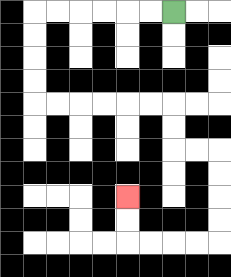{'start': '[7, 0]', 'end': '[5, 8]', 'path_directions': 'L,L,L,L,L,L,D,D,D,D,R,R,R,R,R,R,D,D,R,R,D,D,D,D,L,L,L,L,U,U', 'path_coordinates': '[[7, 0], [6, 0], [5, 0], [4, 0], [3, 0], [2, 0], [1, 0], [1, 1], [1, 2], [1, 3], [1, 4], [2, 4], [3, 4], [4, 4], [5, 4], [6, 4], [7, 4], [7, 5], [7, 6], [8, 6], [9, 6], [9, 7], [9, 8], [9, 9], [9, 10], [8, 10], [7, 10], [6, 10], [5, 10], [5, 9], [5, 8]]'}